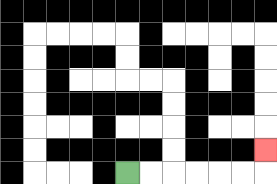{'start': '[5, 7]', 'end': '[11, 6]', 'path_directions': 'R,R,R,R,R,R,U', 'path_coordinates': '[[5, 7], [6, 7], [7, 7], [8, 7], [9, 7], [10, 7], [11, 7], [11, 6]]'}